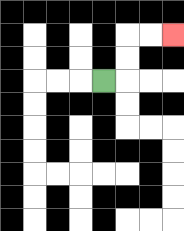{'start': '[4, 3]', 'end': '[7, 1]', 'path_directions': 'R,U,U,R,R', 'path_coordinates': '[[4, 3], [5, 3], [5, 2], [5, 1], [6, 1], [7, 1]]'}